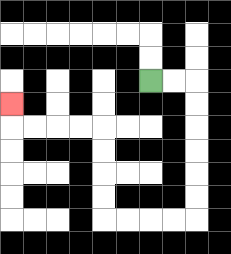{'start': '[6, 3]', 'end': '[0, 4]', 'path_directions': 'R,R,D,D,D,D,D,D,L,L,L,L,U,U,U,U,L,L,L,L,U', 'path_coordinates': '[[6, 3], [7, 3], [8, 3], [8, 4], [8, 5], [8, 6], [8, 7], [8, 8], [8, 9], [7, 9], [6, 9], [5, 9], [4, 9], [4, 8], [4, 7], [4, 6], [4, 5], [3, 5], [2, 5], [1, 5], [0, 5], [0, 4]]'}